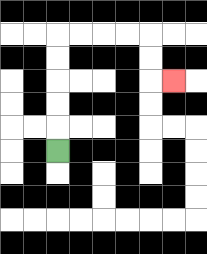{'start': '[2, 6]', 'end': '[7, 3]', 'path_directions': 'U,U,U,U,U,R,R,R,R,D,D,R', 'path_coordinates': '[[2, 6], [2, 5], [2, 4], [2, 3], [2, 2], [2, 1], [3, 1], [4, 1], [5, 1], [6, 1], [6, 2], [6, 3], [7, 3]]'}